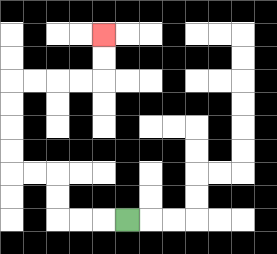{'start': '[5, 9]', 'end': '[4, 1]', 'path_directions': 'L,L,L,U,U,L,L,U,U,U,U,R,R,R,R,U,U', 'path_coordinates': '[[5, 9], [4, 9], [3, 9], [2, 9], [2, 8], [2, 7], [1, 7], [0, 7], [0, 6], [0, 5], [0, 4], [0, 3], [1, 3], [2, 3], [3, 3], [4, 3], [4, 2], [4, 1]]'}